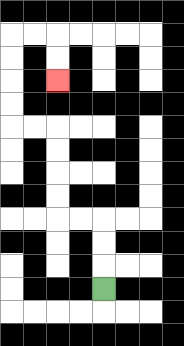{'start': '[4, 12]', 'end': '[2, 3]', 'path_directions': 'U,U,U,L,L,U,U,U,U,L,L,U,U,U,U,R,R,D,D', 'path_coordinates': '[[4, 12], [4, 11], [4, 10], [4, 9], [3, 9], [2, 9], [2, 8], [2, 7], [2, 6], [2, 5], [1, 5], [0, 5], [0, 4], [0, 3], [0, 2], [0, 1], [1, 1], [2, 1], [2, 2], [2, 3]]'}